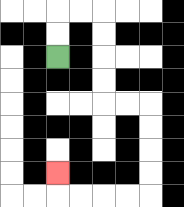{'start': '[2, 2]', 'end': '[2, 7]', 'path_directions': 'U,U,R,R,D,D,D,D,R,R,D,D,D,D,L,L,L,L,U', 'path_coordinates': '[[2, 2], [2, 1], [2, 0], [3, 0], [4, 0], [4, 1], [4, 2], [4, 3], [4, 4], [5, 4], [6, 4], [6, 5], [6, 6], [6, 7], [6, 8], [5, 8], [4, 8], [3, 8], [2, 8], [2, 7]]'}